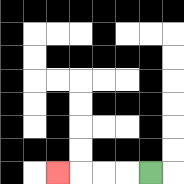{'start': '[6, 7]', 'end': '[2, 7]', 'path_directions': 'L,L,L,L', 'path_coordinates': '[[6, 7], [5, 7], [4, 7], [3, 7], [2, 7]]'}